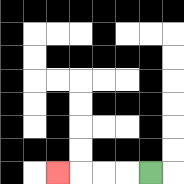{'start': '[6, 7]', 'end': '[2, 7]', 'path_directions': 'L,L,L,L', 'path_coordinates': '[[6, 7], [5, 7], [4, 7], [3, 7], [2, 7]]'}